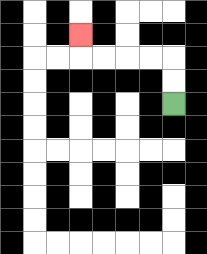{'start': '[7, 4]', 'end': '[3, 1]', 'path_directions': 'U,U,L,L,L,L,U', 'path_coordinates': '[[7, 4], [7, 3], [7, 2], [6, 2], [5, 2], [4, 2], [3, 2], [3, 1]]'}